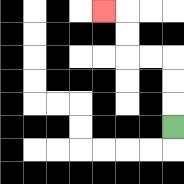{'start': '[7, 5]', 'end': '[4, 0]', 'path_directions': 'U,U,U,L,L,U,U,L', 'path_coordinates': '[[7, 5], [7, 4], [7, 3], [7, 2], [6, 2], [5, 2], [5, 1], [5, 0], [4, 0]]'}